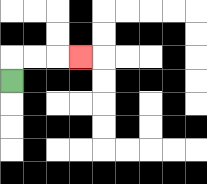{'start': '[0, 3]', 'end': '[3, 2]', 'path_directions': 'U,R,R,R', 'path_coordinates': '[[0, 3], [0, 2], [1, 2], [2, 2], [3, 2]]'}